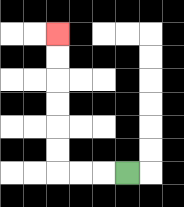{'start': '[5, 7]', 'end': '[2, 1]', 'path_directions': 'L,L,L,U,U,U,U,U,U', 'path_coordinates': '[[5, 7], [4, 7], [3, 7], [2, 7], [2, 6], [2, 5], [2, 4], [2, 3], [2, 2], [2, 1]]'}